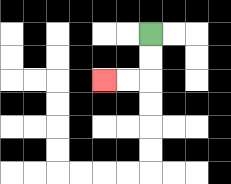{'start': '[6, 1]', 'end': '[4, 3]', 'path_directions': 'D,D,L,L', 'path_coordinates': '[[6, 1], [6, 2], [6, 3], [5, 3], [4, 3]]'}